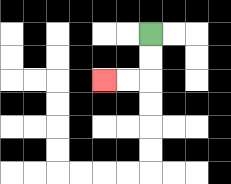{'start': '[6, 1]', 'end': '[4, 3]', 'path_directions': 'D,D,L,L', 'path_coordinates': '[[6, 1], [6, 2], [6, 3], [5, 3], [4, 3]]'}